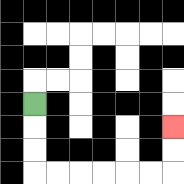{'start': '[1, 4]', 'end': '[7, 5]', 'path_directions': 'D,D,D,R,R,R,R,R,R,U,U', 'path_coordinates': '[[1, 4], [1, 5], [1, 6], [1, 7], [2, 7], [3, 7], [4, 7], [5, 7], [6, 7], [7, 7], [7, 6], [7, 5]]'}